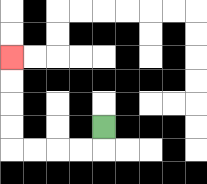{'start': '[4, 5]', 'end': '[0, 2]', 'path_directions': 'D,L,L,L,L,U,U,U,U', 'path_coordinates': '[[4, 5], [4, 6], [3, 6], [2, 6], [1, 6], [0, 6], [0, 5], [0, 4], [0, 3], [0, 2]]'}